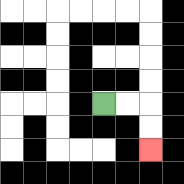{'start': '[4, 4]', 'end': '[6, 6]', 'path_directions': 'R,R,D,D', 'path_coordinates': '[[4, 4], [5, 4], [6, 4], [6, 5], [6, 6]]'}